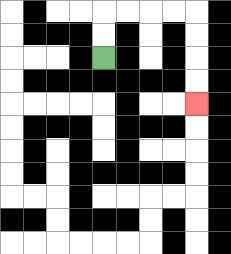{'start': '[4, 2]', 'end': '[8, 4]', 'path_directions': 'U,U,R,R,R,R,D,D,D,D', 'path_coordinates': '[[4, 2], [4, 1], [4, 0], [5, 0], [6, 0], [7, 0], [8, 0], [8, 1], [8, 2], [8, 3], [8, 4]]'}